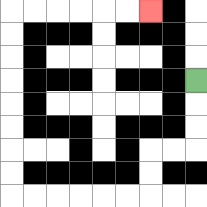{'start': '[8, 3]', 'end': '[6, 0]', 'path_directions': 'D,D,D,L,L,D,D,L,L,L,L,L,L,U,U,U,U,U,U,U,U,R,R,R,R,R,R', 'path_coordinates': '[[8, 3], [8, 4], [8, 5], [8, 6], [7, 6], [6, 6], [6, 7], [6, 8], [5, 8], [4, 8], [3, 8], [2, 8], [1, 8], [0, 8], [0, 7], [0, 6], [0, 5], [0, 4], [0, 3], [0, 2], [0, 1], [0, 0], [1, 0], [2, 0], [3, 0], [4, 0], [5, 0], [6, 0]]'}